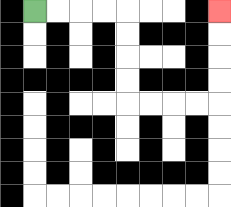{'start': '[1, 0]', 'end': '[9, 0]', 'path_directions': 'R,R,R,R,D,D,D,D,R,R,R,R,U,U,U,U', 'path_coordinates': '[[1, 0], [2, 0], [3, 0], [4, 0], [5, 0], [5, 1], [5, 2], [5, 3], [5, 4], [6, 4], [7, 4], [8, 4], [9, 4], [9, 3], [9, 2], [9, 1], [9, 0]]'}